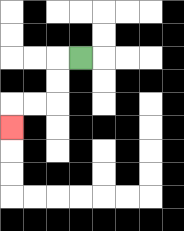{'start': '[3, 2]', 'end': '[0, 5]', 'path_directions': 'L,D,D,L,L,D', 'path_coordinates': '[[3, 2], [2, 2], [2, 3], [2, 4], [1, 4], [0, 4], [0, 5]]'}